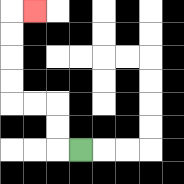{'start': '[3, 6]', 'end': '[1, 0]', 'path_directions': 'L,U,U,L,L,U,U,U,U,R', 'path_coordinates': '[[3, 6], [2, 6], [2, 5], [2, 4], [1, 4], [0, 4], [0, 3], [0, 2], [0, 1], [0, 0], [1, 0]]'}